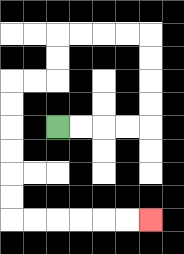{'start': '[2, 5]', 'end': '[6, 9]', 'path_directions': 'R,R,R,R,U,U,U,U,L,L,L,L,D,D,L,L,D,D,D,D,D,D,R,R,R,R,R,R', 'path_coordinates': '[[2, 5], [3, 5], [4, 5], [5, 5], [6, 5], [6, 4], [6, 3], [6, 2], [6, 1], [5, 1], [4, 1], [3, 1], [2, 1], [2, 2], [2, 3], [1, 3], [0, 3], [0, 4], [0, 5], [0, 6], [0, 7], [0, 8], [0, 9], [1, 9], [2, 9], [3, 9], [4, 9], [5, 9], [6, 9]]'}